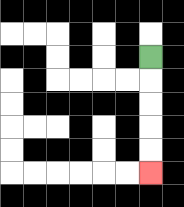{'start': '[6, 2]', 'end': '[6, 7]', 'path_directions': 'D,D,D,D,D', 'path_coordinates': '[[6, 2], [6, 3], [6, 4], [6, 5], [6, 6], [6, 7]]'}